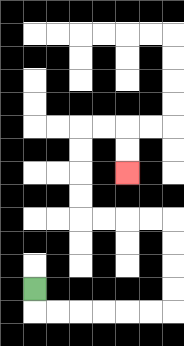{'start': '[1, 12]', 'end': '[5, 7]', 'path_directions': 'D,R,R,R,R,R,R,U,U,U,U,L,L,L,L,U,U,U,U,R,R,D,D', 'path_coordinates': '[[1, 12], [1, 13], [2, 13], [3, 13], [4, 13], [5, 13], [6, 13], [7, 13], [7, 12], [7, 11], [7, 10], [7, 9], [6, 9], [5, 9], [4, 9], [3, 9], [3, 8], [3, 7], [3, 6], [3, 5], [4, 5], [5, 5], [5, 6], [5, 7]]'}